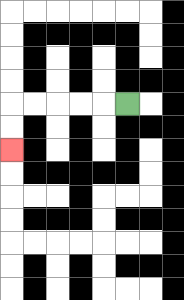{'start': '[5, 4]', 'end': '[0, 6]', 'path_directions': 'L,L,L,L,L,D,D', 'path_coordinates': '[[5, 4], [4, 4], [3, 4], [2, 4], [1, 4], [0, 4], [0, 5], [0, 6]]'}